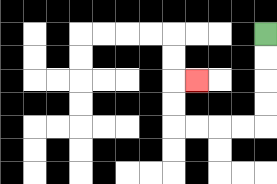{'start': '[11, 1]', 'end': '[8, 3]', 'path_directions': 'D,D,D,D,L,L,L,L,U,U,R', 'path_coordinates': '[[11, 1], [11, 2], [11, 3], [11, 4], [11, 5], [10, 5], [9, 5], [8, 5], [7, 5], [7, 4], [7, 3], [8, 3]]'}